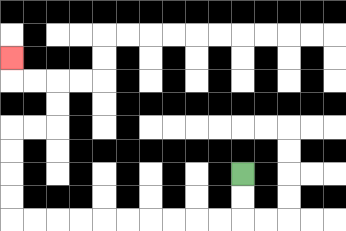{'start': '[10, 7]', 'end': '[0, 2]', 'path_directions': 'D,D,L,L,L,L,L,L,L,L,L,L,U,U,U,U,R,R,U,U,L,L,U', 'path_coordinates': '[[10, 7], [10, 8], [10, 9], [9, 9], [8, 9], [7, 9], [6, 9], [5, 9], [4, 9], [3, 9], [2, 9], [1, 9], [0, 9], [0, 8], [0, 7], [0, 6], [0, 5], [1, 5], [2, 5], [2, 4], [2, 3], [1, 3], [0, 3], [0, 2]]'}